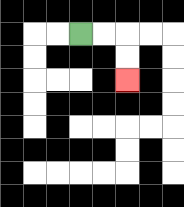{'start': '[3, 1]', 'end': '[5, 3]', 'path_directions': 'R,R,D,D', 'path_coordinates': '[[3, 1], [4, 1], [5, 1], [5, 2], [5, 3]]'}